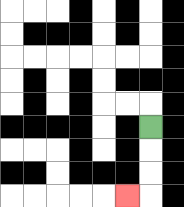{'start': '[6, 5]', 'end': '[5, 8]', 'path_directions': 'D,D,D,L', 'path_coordinates': '[[6, 5], [6, 6], [6, 7], [6, 8], [5, 8]]'}